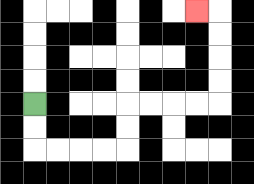{'start': '[1, 4]', 'end': '[8, 0]', 'path_directions': 'D,D,R,R,R,R,U,U,R,R,R,R,U,U,U,U,L', 'path_coordinates': '[[1, 4], [1, 5], [1, 6], [2, 6], [3, 6], [4, 6], [5, 6], [5, 5], [5, 4], [6, 4], [7, 4], [8, 4], [9, 4], [9, 3], [9, 2], [9, 1], [9, 0], [8, 0]]'}